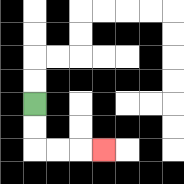{'start': '[1, 4]', 'end': '[4, 6]', 'path_directions': 'D,D,R,R,R', 'path_coordinates': '[[1, 4], [1, 5], [1, 6], [2, 6], [3, 6], [4, 6]]'}